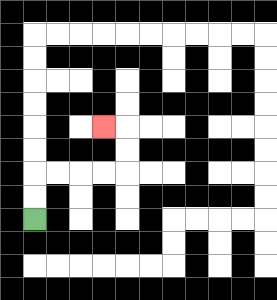{'start': '[1, 9]', 'end': '[4, 5]', 'path_directions': 'U,U,R,R,R,R,U,U,L', 'path_coordinates': '[[1, 9], [1, 8], [1, 7], [2, 7], [3, 7], [4, 7], [5, 7], [5, 6], [5, 5], [4, 5]]'}